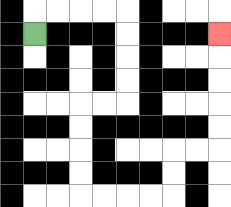{'start': '[1, 1]', 'end': '[9, 1]', 'path_directions': 'U,R,R,R,R,D,D,D,D,L,L,D,D,D,D,R,R,R,R,U,U,R,R,U,U,U,U,U', 'path_coordinates': '[[1, 1], [1, 0], [2, 0], [3, 0], [4, 0], [5, 0], [5, 1], [5, 2], [5, 3], [5, 4], [4, 4], [3, 4], [3, 5], [3, 6], [3, 7], [3, 8], [4, 8], [5, 8], [6, 8], [7, 8], [7, 7], [7, 6], [8, 6], [9, 6], [9, 5], [9, 4], [9, 3], [9, 2], [9, 1]]'}